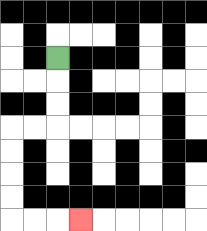{'start': '[2, 2]', 'end': '[3, 9]', 'path_directions': 'D,D,D,L,L,D,D,D,D,R,R,R', 'path_coordinates': '[[2, 2], [2, 3], [2, 4], [2, 5], [1, 5], [0, 5], [0, 6], [0, 7], [0, 8], [0, 9], [1, 9], [2, 9], [3, 9]]'}